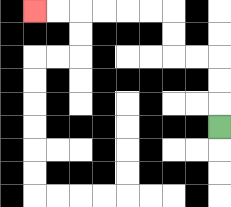{'start': '[9, 5]', 'end': '[1, 0]', 'path_directions': 'U,U,U,L,L,U,U,L,L,L,L,L,L', 'path_coordinates': '[[9, 5], [9, 4], [9, 3], [9, 2], [8, 2], [7, 2], [7, 1], [7, 0], [6, 0], [5, 0], [4, 0], [3, 0], [2, 0], [1, 0]]'}